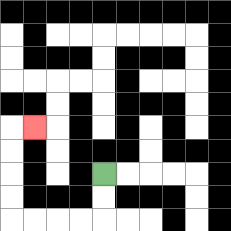{'start': '[4, 7]', 'end': '[1, 5]', 'path_directions': 'D,D,L,L,L,L,U,U,U,U,R', 'path_coordinates': '[[4, 7], [4, 8], [4, 9], [3, 9], [2, 9], [1, 9], [0, 9], [0, 8], [0, 7], [0, 6], [0, 5], [1, 5]]'}